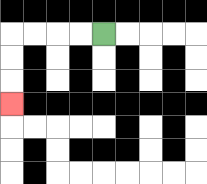{'start': '[4, 1]', 'end': '[0, 4]', 'path_directions': 'L,L,L,L,D,D,D', 'path_coordinates': '[[4, 1], [3, 1], [2, 1], [1, 1], [0, 1], [0, 2], [0, 3], [0, 4]]'}